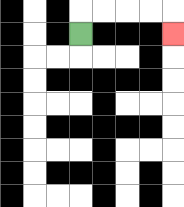{'start': '[3, 1]', 'end': '[7, 1]', 'path_directions': 'U,R,R,R,R,D', 'path_coordinates': '[[3, 1], [3, 0], [4, 0], [5, 0], [6, 0], [7, 0], [7, 1]]'}